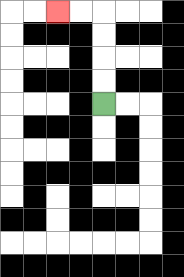{'start': '[4, 4]', 'end': '[2, 0]', 'path_directions': 'U,U,U,U,L,L', 'path_coordinates': '[[4, 4], [4, 3], [4, 2], [4, 1], [4, 0], [3, 0], [2, 0]]'}